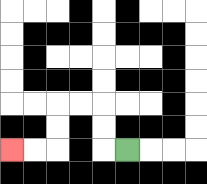{'start': '[5, 6]', 'end': '[0, 6]', 'path_directions': 'L,U,U,L,L,D,D,L,L', 'path_coordinates': '[[5, 6], [4, 6], [4, 5], [4, 4], [3, 4], [2, 4], [2, 5], [2, 6], [1, 6], [0, 6]]'}